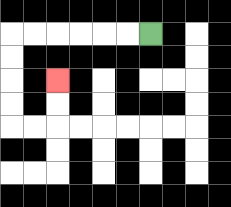{'start': '[6, 1]', 'end': '[2, 3]', 'path_directions': 'L,L,L,L,L,L,D,D,D,D,R,R,U,U', 'path_coordinates': '[[6, 1], [5, 1], [4, 1], [3, 1], [2, 1], [1, 1], [0, 1], [0, 2], [0, 3], [0, 4], [0, 5], [1, 5], [2, 5], [2, 4], [2, 3]]'}